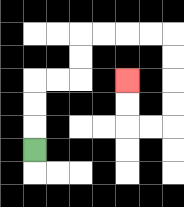{'start': '[1, 6]', 'end': '[5, 3]', 'path_directions': 'U,U,U,R,R,U,U,R,R,R,R,D,D,D,D,L,L,U,U', 'path_coordinates': '[[1, 6], [1, 5], [1, 4], [1, 3], [2, 3], [3, 3], [3, 2], [3, 1], [4, 1], [5, 1], [6, 1], [7, 1], [7, 2], [7, 3], [7, 4], [7, 5], [6, 5], [5, 5], [5, 4], [5, 3]]'}